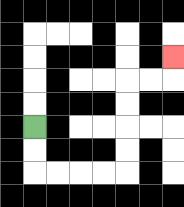{'start': '[1, 5]', 'end': '[7, 2]', 'path_directions': 'D,D,R,R,R,R,U,U,U,U,R,R,U', 'path_coordinates': '[[1, 5], [1, 6], [1, 7], [2, 7], [3, 7], [4, 7], [5, 7], [5, 6], [5, 5], [5, 4], [5, 3], [6, 3], [7, 3], [7, 2]]'}